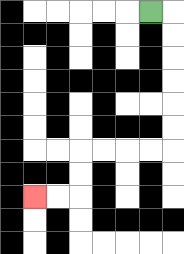{'start': '[6, 0]', 'end': '[1, 8]', 'path_directions': 'R,D,D,D,D,D,D,L,L,L,L,D,D,L,L', 'path_coordinates': '[[6, 0], [7, 0], [7, 1], [7, 2], [7, 3], [7, 4], [7, 5], [7, 6], [6, 6], [5, 6], [4, 6], [3, 6], [3, 7], [3, 8], [2, 8], [1, 8]]'}